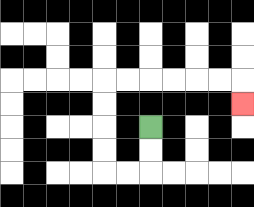{'start': '[6, 5]', 'end': '[10, 4]', 'path_directions': 'D,D,L,L,U,U,U,U,R,R,R,R,R,R,D', 'path_coordinates': '[[6, 5], [6, 6], [6, 7], [5, 7], [4, 7], [4, 6], [4, 5], [4, 4], [4, 3], [5, 3], [6, 3], [7, 3], [8, 3], [9, 3], [10, 3], [10, 4]]'}